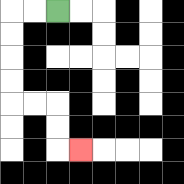{'start': '[2, 0]', 'end': '[3, 6]', 'path_directions': 'L,L,D,D,D,D,R,R,D,D,R', 'path_coordinates': '[[2, 0], [1, 0], [0, 0], [0, 1], [0, 2], [0, 3], [0, 4], [1, 4], [2, 4], [2, 5], [2, 6], [3, 6]]'}